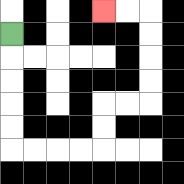{'start': '[0, 1]', 'end': '[4, 0]', 'path_directions': 'D,D,D,D,D,R,R,R,R,U,U,R,R,U,U,U,U,L,L', 'path_coordinates': '[[0, 1], [0, 2], [0, 3], [0, 4], [0, 5], [0, 6], [1, 6], [2, 6], [3, 6], [4, 6], [4, 5], [4, 4], [5, 4], [6, 4], [6, 3], [6, 2], [6, 1], [6, 0], [5, 0], [4, 0]]'}